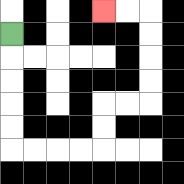{'start': '[0, 1]', 'end': '[4, 0]', 'path_directions': 'D,D,D,D,D,R,R,R,R,U,U,R,R,U,U,U,U,L,L', 'path_coordinates': '[[0, 1], [0, 2], [0, 3], [0, 4], [0, 5], [0, 6], [1, 6], [2, 6], [3, 6], [4, 6], [4, 5], [4, 4], [5, 4], [6, 4], [6, 3], [6, 2], [6, 1], [6, 0], [5, 0], [4, 0]]'}